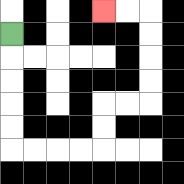{'start': '[0, 1]', 'end': '[4, 0]', 'path_directions': 'D,D,D,D,D,R,R,R,R,U,U,R,R,U,U,U,U,L,L', 'path_coordinates': '[[0, 1], [0, 2], [0, 3], [0, 4], [0, 5], [0, 6], [1, 6], [2, 6], [3, 6], [4, 6], [4, 5], [4, 4], [5, 4], [6, 4], [6, 3], [6, 2], [6, 1], [6, 0], [5, 0], [4, 0]]'}